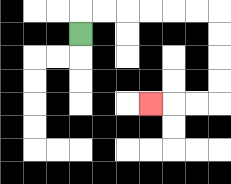{'start': '[3, 1]', 'end': '[6, 4]', 'path_directions': 'U,R,R,R,R,R,R,D,D,D,D,L,L,L', 'path_coordinates': '[[3, 1], [3, 0], [4, 0], [5, 0], [6, 0], [7, 0], [8, 0], [9, 0], [9, 1], [9, 2], [9, 3], [9, 4], [8, 4], [7, 4], [6, 4]]'}